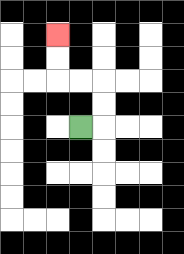{'start': '[3, 5]', 'end': '[2, 1]', 'path_directions': 'R,U,U,L,L,U,U', 'path_coordinates': '[[3, 5], [4, 5], [4, 4], [4, 3], [3, 3], [2, 3], [2, 2], [2, 1]]'}